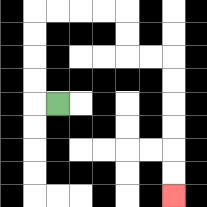{'start': '[2, 4]', 'end': '[7, 8]', 'path_directions': 'L,U,U,U,U,R,R,R,R,D,D,R,R,D,D,D,D,D,D', 'path_coordinates': '[[2, 4], [1, 4], [1, 3], [1, 2], [1, 1], [1, 0], [2, 0], [3, 0], [4, 0], [5, 0], [5, 1], [5, 2], [6, 2], [7, 2], [7, 3], [7, 4], [7, 5], [7, 6], [7, 7], [7, 8]]'}